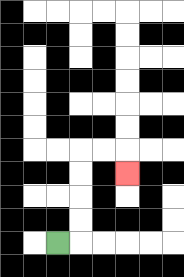{'start': '[2, 10]', 'end': '[5, 7]', 'path_directions': 'R,U,U,U,U,R,R,D', 'path_coordinates': '[[2, 10], [3, 10], [3, 9], [3, 8], [3, 7], [3, 6], [4, 6], [5, 6], [5, 7]]'}